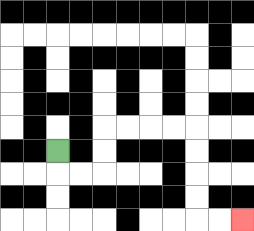{'start': '[2, 6]', 'end': '[10, 9]', 'path_directions': 'D,R,R,U,U,R,R,R,R,D,D,D,D,R,R', 'path_coordinates': '[[2, 6], [2, 7], [3, 7], [4, 7], [4, 6], [4, 5], [5, 5], [6, 5], [7, 5], [8, 5], [8, 6], [8, 7], [8, 8], [8, 9], [9, 9], [10, 9]]'}